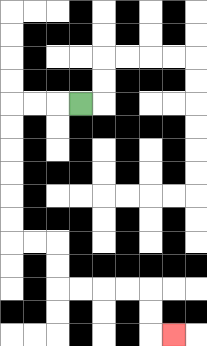{'start': '[3, 4]', 'end': '[7, 14]', 'path_directions': 'L,L,L,D,D,D,D,D,D,R,R,D,D,R,R,R,R,D,D,R', 'path_coordinates': '[[3, 4], [2, 4], [1, 4], [0, 4], [0, 5], [0, 6], [0, 7], [0, 8], [0, 9], [0, 10], [1, 10], [2, 10], [2, 11], [2, 12], [3, 12], [4, 12], [5, 12], [6, 12], [6, 13], [6, 14], [7, 14]]'}